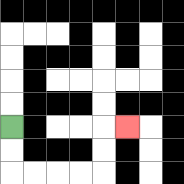{'start': '[0, 5]', 'end': '[5, 5]', 'path_directions': 'D,D,R,R,R,R,U,U,R', 'path_coordinates': '[[0, 5], [0, 6], [0, 7], [1, 7], [2, 7], [3, 7], [4, 7], [4, 6], [4, 5], [5, 5]]'}